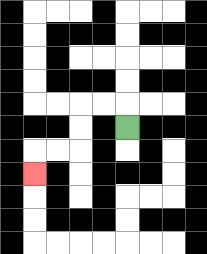{'start': '[5, 5]', 'end': '[1, 7]', 'path_directions': 'U,L,L,D,D,L,L,D', 'path_coordinates': '[[5, 5], [5, 4], [4, 4], [3, 4], [3, 5], [3, 6], [2, 6], [1, 6], [1, 7]]'}